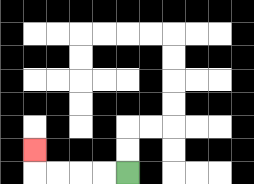{'start': '[5, 7]', 'end': '[1, 6]', 'path_directions': 'L,L,L,L,U', 'path_coordinates': '[[5, 7], [4, 7], [3, 7], [2, 7], [1, 7], [1, 6]]'}